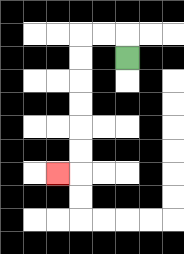{'start': '[5, 2]', 'end': '[2, 7]', 'path_directions': 'U,L,L,D,D,D,D,D,D,L', 'path_coordinates': '[[5, 2], [5, 1], [4, 1], [3, 1], [3, 2], [3, 3], [3, 4], [3, 5], [3, 6], [3, 7], [2, 7]]'}